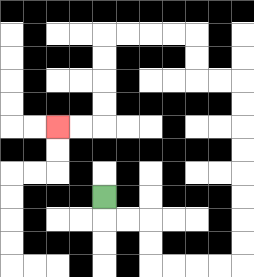{'start': '[4, 8]', 'end': '[2, 5]', 'path_directions': 'D,R,R,D,D,R,R,R,R,U,U,U,U,U,U,U,U,L,L,U,U,L,L,L,L,D,D,D,D,L,L', 'path_coordinates': '[[4, 8], [4, 9], [5, 9], [6, 9], [6, 10], [6, 11], [7, 11], [8, 11], [9, 11], [10, 11], [10, 10], [10, 9], [10, 8], [10, 7], [10, 6], [10, 5], [10, 4], [10, 3], [9, 3], [8, 3], [8, 2], [8, 1], [7, 1], [6, 1], [5, 1], [4, 1], [4, 2], [4, 3], [4, 4], [4, 5], [3, 5], [2, 5]]'}